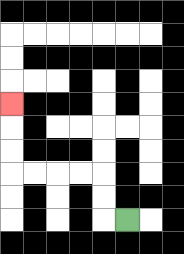{'start': '[5, 9]', 'end': '[0, 4]', 'path_directions': 'L,U,U,L,L,L,L,U,U,U', 'path_coordinates': '[[5, 9], [4, 9], [4, 8], [4, 7], [3, 7], [2, 7], [1, 7], [0, 7], [0, 6], [0, 5], [0, 4]]'}